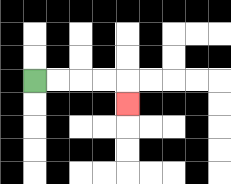{'start': '[1, 3]', 'end': '[5, 4]', 'path_directions': 'R,R,R,R,D', 'path_coordinates': '[[1, 3], [2, 3], [3, 3], [4, 3], [5, 3], [5, 4]]'}